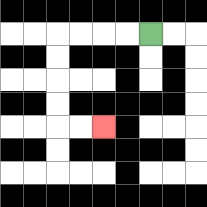{'start': '[6, 1]', 'end': '[4, 5]', 'path_directions': 'L,L,L,L,D,D,D,D,R,R', 'path_coordinates': '[[6, 1], [5, 1], [4, 1], [3, 1], [2, 1], [2, 2], [2, 3], [2, 4], [2, 5], [3, 5], [4, 5]]'}